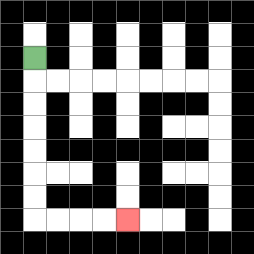{'start': '[1, 2]', 'end': '[5, 9]', 'path_directions': 'D,D,D,D,D,D,D,R,R,R,R', 'path_coordinates': '[[1, 2], [1, 3], [1, 4], [1, 5], [1, 6], [1, 7], [1, 8], [1, 9], [2, 9], [3, 9], [4, 9], [5, 9]]'}